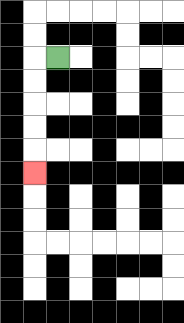{'start': '[2, 2]', 'end': '[1, 7]', 'path_directions': 'L,D,D,D,D,D', 'path_coordinates': '[[2, 2], [1, 2], [1, 3], [1, 4], [1, 5], [1, 6], [1, 7]]'}